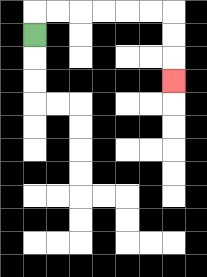{'start': '[1, 1]', 'end': '[7, 3]', 'path_directions': 'U,R,R,R,R,R,R,D,D,D', 'path_coordinates': '[[1, 1], [1, 0], [2, 0], [3, 0], [4, 0], [5, 0], [6, 0], [7, 0], [7, 1], [7, 2], [7, 3]]'}